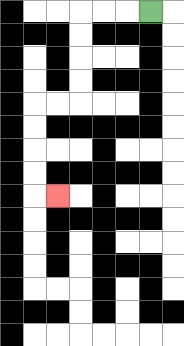{'start': '[6, 0]', 'end': '[2, 8]', 'path_directions': 'L,L,L,D,D,D,D,L,L,D,D,D,D,R', 'path_coordinates': '[[6, 0], [5, 0], [4, 0], [3, 0], [3, 1], [3, 2], [3, 3], [3, 4], [2, 4], [1, 4], [1, 5], [1, 6], [1, 7], [1, 8], [2, 8]]'}